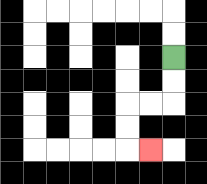{'start': '[7, 2]', 'end': '[6, 6]', 'path_directions': 'D,D,L,L,D,D,R', 'path_coordinates': '[[7, 2], [7, 3], [7, 4], [6, 4], [5, 4], [5, 5], [5, 6], [6, 6]]'}